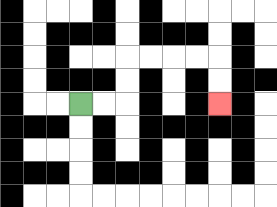{'start': '[3, 4]', 'end': '[9, 4]', 'path_directions': 'R,R,U,U,R,R,R,R,D,D', 'path_coordinates': '[[3, 4], [4, 4], [5, 4], [5, 3], [5, 2], [6, 2], [7, 2], [8, 2], [9, 2], [9, 3], [9, 4]]'}